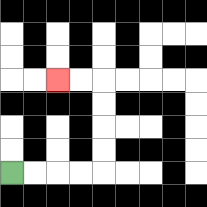{'start': '[0, 7]', 'end': '[2, 3]', 'path_directions': 'R,R,R,R,U,U,U,U,L,L', 'path_coordinates': '[[0, 7], [1, 7], [2, 7], [3, 7], [4, 7], [4, 6], [4, 5], [4, 4], [4, 3], [3, 3], [2, 3]]'}